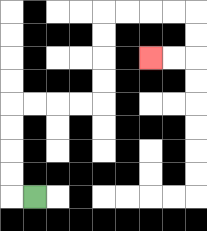{'start': '[1, 8]', 'end': '[6, 2]', 'path_directions': 'L,U,U,U,U,R,R,R,R,U,U,U,U,R,R,R,R,D,D,L,L', 'path_coordinates': '[[1, 8], [0, 8], [0, 7], [0, 6], [0, 5], [0, 4], [1, 4], [2, 4], [3, 4], [4, 4], [4, 3], [4, 2], [4, 1], [4, 0], [5, 0], [6, 0], [7, 0], [8, 0], [8, 1], [8, 2], [7, 2], [6, 2]]'}